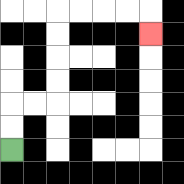{'start': '[0, 6]', 'end': '[6, 1]', 'path_directions': 'U,U,R,R,U,U,U,U,R,R,R,R,D', 'path_coordinates': '[[0, 6], [0, 5], [0, 4], [1, 4], [2, 4], [2, 3], [2, 2], [2, 1], [2, 0], [3, 0], [4, 0], [5, 0], [6, 0], [6, 1]]'}